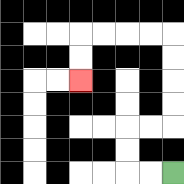{'start': '[7, 7]', 'end': '[3, 3]', 'path_directions': 'L,L,U,U,R,R,U,U,U,U,L,L,L,L,D,D', 'path_coordinates': '[[7, 7], [6, 7], [5, 7], [5, 6], [5, 5], [6, 5], [7, 5], [7, 4], [7, 3], [7, 2], [7, 1], [6, 1], [5, 1], [4, 1], [3, 1], [3, 2], [3, 3]]'}